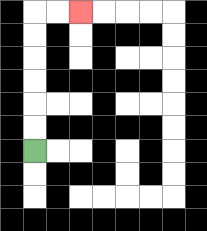{'start': '[1, 6]', 'end': '[3, 0]', 'path_directions': 'U,U,U,U,U,U,R,R', 'path_coordinates': '[[1, 6], [1, 5], [1, 4], [1, 3], [1, 2], [1, 1], [1, 0], [2, 0], [3, 0]]'}